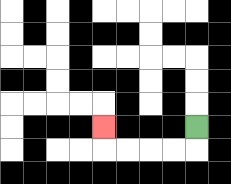{'start': '[8, 5]', 'end': '[4, 5]', 'path_directions': 'D,L,L,L,L,U', 'path_coordinates': '[[8, 5], [8, 6], [7, 6], [6, 6], [5, 6], [4, 6], [4, 5]]'}